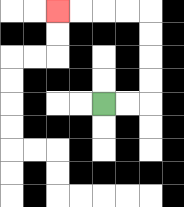{'start': '[4, 4]', 'end': '[2, 0]', 'path_directions': 'R,R,U,U,U,U,L,L,L,L', 'path_coordinates': '[[4, 4], [5, 4], [6, 4], [6, 3], [6, 2], [6, 1], [6, 0], [5, 0], [4, 0], [3, 0], [2, 0]]'}